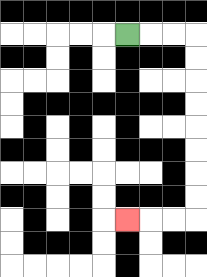{'start': '[5, 1]', 'end': '[5, 9]', 'path_directions': 'R,R,R,D,D,D,D,D,D,D,D,L,L,L', 'path_coordinates': '[[5, 1], [6, 1], [7, 1], [8, 1], [8, 2], [8, 3], [8, 4], [8, 5], [8, 6], [8, 7], [8, 8], [8, 9], [7, 9], [6, 9], [5, 9]]'}